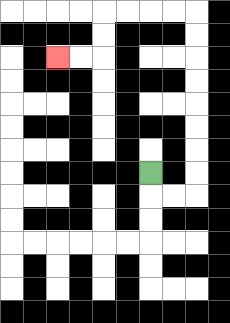{'start': '[6, 7]', 'end': '[2, 2]', 'path_directions': 'D,R,R,U,U,U,U,U,U,U,U,L,L,L,L,D,D,L,L', 'path_coordinates': '[[6, 7], [6, 8], [7, 8], [8, 8], [8, 7], [8, 6], [8, 5], [8, 4], [8, 3], [8, 2], [8, 1], [8, 0], [7, 0], [6, 0], [5, 0], [4, 0], [4, 1], [4, 2], [3, 2], [2, 2]]'}